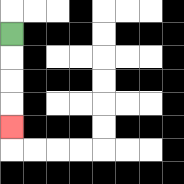{'start': '[0, 1]', 'end': '[0, 5]', 'path_directions': 'D,D,D,D', 'path_coordinates': '[[0, 1], [0, 2], [0, 3], [0, 4], [0, 5]]'}